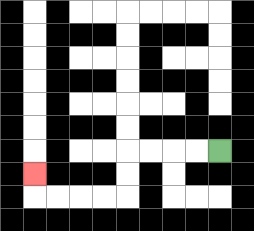{'start': '[9, 6]', 'end': '[1, 7]', 'path_directions': 'L,L,L,L,D,D,L,L,L,L,U', 'path_coordinates': '[[9, 6], [8, 6], [7, 6], [6, 6], [5, 6], [5, 7], [5, 8], [4, 8], [3, 8], [2, 8], [1, 8], [1, 7]]'}